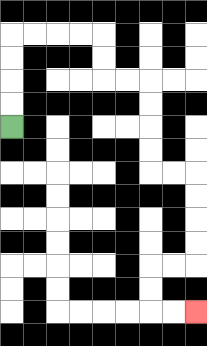{'start': '[0, 5]', 'end': '[8, 13]', 'path_directions': 'U,U,U,U,R,R,R,R,D,D,R,R,D,D,D,D,R,R,D,D,D,D,L,L,D,D,R,R', 'path_coordinates': '[[0, 5], [0, 4], [0, 3], [0, 2], [0, 1], [1, 1], [2, 1], [3, 1], [4, 1], [4, 2], [4, 3], [5, 3], [6, 3], [6, 4], [6, 5], [6, 6], [6, 7], [7, 7], [8, 7], [8, 8], [8, 9], [8, 10], [8, 11], [7, 11], [6, 11], [6, 12], [6, 13], [7, 13], [8, 13]]'}